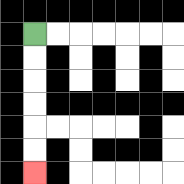{'start': '[1, 1]', 'end': '[1, 7]', 'path_directions': 'D,D,D,D,D,D', 'path_coordinates': '[[1, 1], [1, 2], [1, 3], [1, 4], [1, 5], [1, 6], [1, 7]]'}